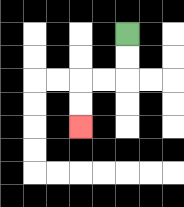{'start': '[5, 1]', 'end': '[3, 5]', 'path_directions': 'D,D,L,L,D,D', 'path_coordinates': '[[5, 1], [5, 2], [5, 3], [4, 3], [3, 3], [3, 4], [3, 5]]'}